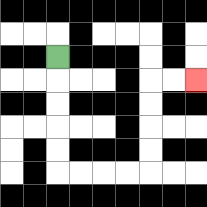{'start': '[2, 2]', 'end': '[8, 3]', 'path_directions': 'D,D,D,D,D,R,R,R,R,U,U,U,U,R,R', 'path_coordinates': '[[2, 2], [2, 3], [2, 4], [2, 5], [2, 6], [2, 7], [3, 7], [4, 7], [5, 7], [6, 7], [6, 6], [6, 5], [6, 4], [6, 3], [7, 3], [8, 3]]'}